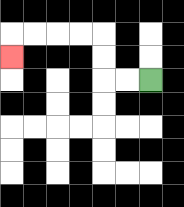{'start': '[6, 3]', 'end': '[0, 2]', 'path_directions': 'L,L,U,U,L,L,L,L,D', 'path_coordinates': '[[6, 3], [5, 3], [4, 3], [4, 2], [4, 1], [3, 1], [2, 1], [1, 1], [0, 1], [0, 2]]'}